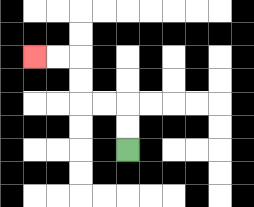{'start': '[5, 6]', 'end': '[1, 2]', 'path_directions': 'U,U,L,L,U,U,L,L', 'path_coordinates': '[[5, 6], [5, 5], [5, 4], [4, 4], [3, 4], [3, 3], [3, 2], [2, 2], [1, 2]]'}